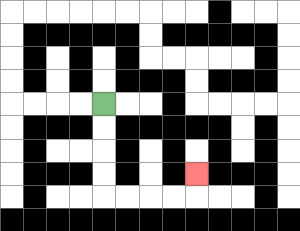{'start': '[4, 4]', 'end': '[8, 7]', 'path_directions': 'D,D,D,D,R,R,R,R,U', 'path_coordinates': '[[4, 4], [4, 5], [4, 6], [4, 7], [4, 8], [5, 8], [6, 8], [7, 8], [8, 8], [8, 7]]'}